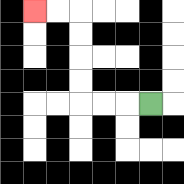{'start': '[6, 4]', 'end': '[1, 0]', 'path_directions': 'L,L,L,U,U,U,U,L,L', 'path_coordinates': '[[6, 4], [5, 4], [4, 4], [3, 4], [3, 3], [3, 2], [3, 1], [3, 0], [2, 0], [1, 0]]'}